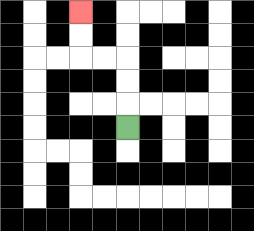{'start': '[5, 5]', 'end': '[3, 0]', 'path_directions': 'U,U,U,L,L,U,U', 'path_coordinates': '[[5, 5], [5, 4], [5, 3], [5, 2], [4, 2], [3, 2], [3, 1], [3, 0]]'}